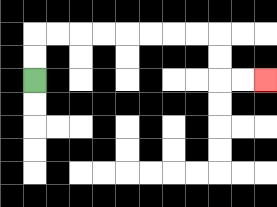{'start': '[1, 3]', 'end': '[11, 3]', 'path_directions': 'U,U,R,R,R,R,R,R,R,R,D,D,R,R', 'path_coordinates': '[[1, 3], [1, 2], [1, 1], [2, 1], [3, 1], [4, 1], [5, 1], [6, 1], [7, 1], [8, 1], [9, 1], [9, 2], [9, 3], [10, 3], [11, 3]]'}